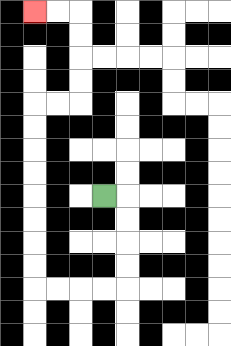{'start': '[4, 8]', 'end': '[1, 0]', 'path_directions': 'R,D,D,D,D,L,L,L,L,U,U,U,U,U,U,U,U,R,R,U,U,U,U,L,L', 'path_coordinates': '[[4, 8], [5, 8], [5, 9], [5, 10], [5, 11], [5, 12], [4, 12], [3, 12], [2, 12], [1, 12], [1, 11], [1, 10], [1, 9], [1, 8], [1, 7], [1, 6], [1, 5], [1, 4], [2, 4], [3, 4], [3, 3], [3, 2], [3, 1], [3, 0], [2, 0], [1, 0]]'}